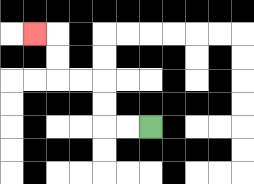{'start': '[6, 5]', 'end': '[1, 1]', 'path_directions': 'L,L,U,U,L,L,U,U,L', 'path_coordinates': '[[6, 5], [5, 5], [4, 5], [4, 4], [4, 3], [3, 3], [2, 3], [2, 2], [2, 1], [1, 1]]'}